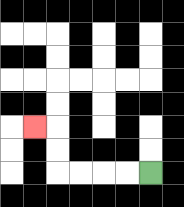{'start': '[6, 7]', 'end': '[1, 5]', 'path_directions': 'L,L,L,L,U,U,L', 'path_coordinates': '[[6, 7], [5, 7], [4, 7], [3, 7], [2, 7], [2, 6], [2, 5], [1, 5]]'}